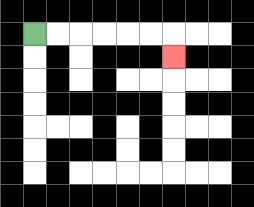{'start': '[1, 1]', 'end': '[7, 2]', 'path_directions': 'R,R,R,R,R,R,D', 'path_coordinates': '[[1, 1], [2, 1], [3, 1], [4, 1], [5, 1], [6, 1], [7, 1], [7, 2]]'}